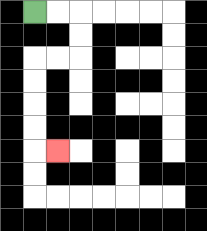{'start': '[1, 0]', 'end': '[2, 6]', 'path_directions': 'R,R,D,D,L,L,D,D,D,D,R', 'path_coordinates': '[[1, 0], [2, 0], [3, 0], [3, 1], [3, 2], [2, 2], [1, 2], [1, 3], [1, 4], [1, 5], [1, 6], [2, 6]]'}